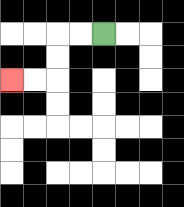{'start': '[4, 1]', 'end': '[0, 3]', 'path_directions': 'L,L,D,D,L,L', 'path_coordinates': '[[4, 1], [3, 1], [2, 1], [2, 2], [2, 3], [1, 3], [0, 3]]'}